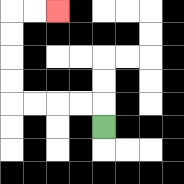{'start': '[4, 5]', 'end': '[2, 0]', 'path_directions': 'U,L,L,L,L,U,U,U,U,R,R', 'path_coordinates': '[[4, 5], [4, 4], [3, 4], [2, 4], [1, 4], [0, 4], [0, 3], [0, 2], [0, 1], [0, 0], [1, 0], [2, 0]]'}